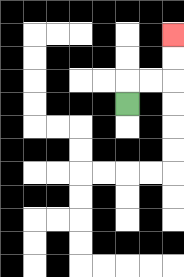{'start': '[5, 4]', 'end': '[7, 1]', 'path_directions': 'U,R,R,U,U', 'path_coordinates': '[[5, 4], [5, 3], [6, 3], [7, 3], [7, 2], [7, 1]]'}